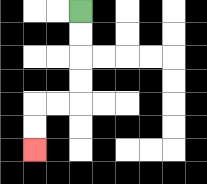{'start': '[3, 0]', 'end': '[1, 6]', 'path_directions': 'D,D,D,D,L,L,D,D', 'path_coordinates': '[[3, 0], [3, 1], [3, 2], [3, 3], [3, 4], [2, 4], [1, 4], [1, 5], [1, 6]]'}